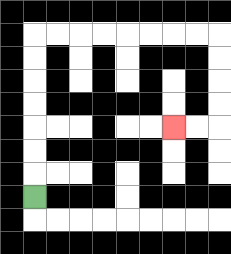{'start': '[1, 8]', 'end': '[7, 5]', 'path_directions': 'U,U,U,U,U,U,U,R,R,R,R,R,R,R,R,D,D,D,D,L,L', 'path_coordinates': '[[1, 8], [1, 7], [1, 6], [1, 5], [1, 4], [1, 3], [1, 2], [1, 1], [2, 1], [3, 1], [4, 1], [5, 1], [6, 1], [7, 1], [8, 1], [9, 1], [9, 2], [9, 3], [9, 4], [9, 5], [8, 5], [7, 5]]'}